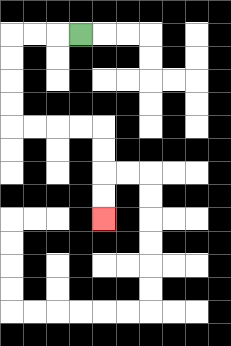{'start': '[3, 1]', 'end': '[4, 9]', 'path_directions': 'L,L,L,D,D,D,D,R,R,R,R,D,D,D,D', 'path_coordinates': '[[3, 1], [2, 1], [1, 1], [0, 1], [0, 2], [0, 3], [0, 4], [0, 5], [1, 5], [2, 5], [3, 5], [4, 5], [4, 6], [4, 7], [4, 8], [4, 9]]'}